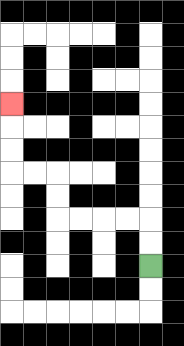{'start': '[6, 11]', 'end': '[0, 4]', 'path_directions': 'U,U,L,L,L,L,U,U,L,L,U,U,U', 'path_coordinates': '[[6, 11], [6, 10], [6, 9], [5, 9], [4, 9], [3, 9], [2, 9], [2, 8], [2, 7], [1, 7], [0, 7], [0, 6], [0, 5], [0, 4]]'}